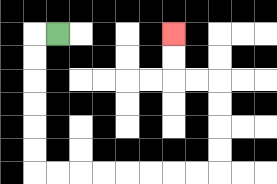{'start': '[2, 1]', 'end': '[7, 1]', 'path_directions': 'L,D,D,D,D,D,D,R,R,R,R,R,R,R,R,U,U,U,U,L,L,U,U', 'path_coordinates': '[[2, 1], [1, 1], [1, 2], [1, 3], [1, 4], [1, 5], [1, 6], [1, 7], [2, 7], [3, 7], [4, 7], [5, 7], [6, 7], [7, 7], [8, 7], [9, 7], [9, 6], [9, 5], [9, 4], [9, 3], [8, 3], [7, 3], [7, 2], [7, 1]]'}